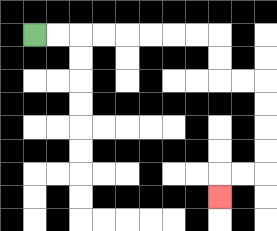{'start': '[1, 1]', 'end': '[9, 8]', 'path_directions': 'R,R,R,R,R,R,R,R,D,D,R,R,D,D,D,D,L,L,D', 'path_coordinates': '[[1, 1], [2, 1], [3, 1], [4, 1], [5, 1], [6, 1], [7, 1], [8, 1], [9, 1], [9, 2], [9, 3], [10, 3], [11, 3], [11, 4], [11, 5], [11, 6], [11, 7], [10, 7], [9, 7], [9, 8]]'}